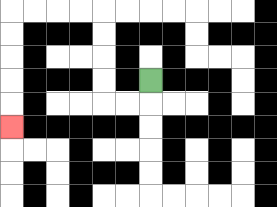{'start': '[6, 3]', 'end': '[0, 5]', 'path_directions': 'D,L,L,U,U,U,U,L,L,L,L,D,D,D,D,D', 'path_coordinates': '[[6, 3], [6, 4], [5, 4], [4, 4], [4, 3], [4, 2], [4, 1], [4, 0], [3, 0], [2, 0], [1, 0], [0, 0], [0, 1], [0, 2], [0, 3], [0, 4], [0, 5]]'}